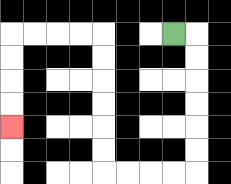{'start': '[7, 1]', 'end': '[0, 5]', 'path_directions': 'R,D,D,D,D,D,D,L,L,L,L,U,U,U,U,U,U,L,L,L,L,D,D,D,D', 'path_coordinates': '[[7, 1], [8, 1], [8, 2], [8, 3], [8, 4], [8, 5], [8, 6], [8, 7], [7, 7], [6, 7], [5, 7], [4, 7], [4, 6], [4, 5], [4, 4], [4, 3], [4, 2], [4, 1], [3, 1], [2, 1], [1, 1], [0, 1], [0, 2], [0, 3], [0, 4], [0, 5]]'}